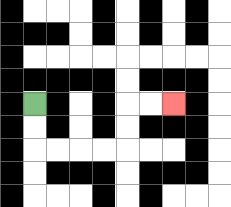{'start': '[1, 4]', 'end': '[7, 4]', 'path_directions': 'D,D,R,R,R,R,U,U,R,R', 'path_coordinates': '[[1, 4], [1, 5], [1, 6], [2, 6], [3, 6], [4, 6], [5, 6], [5, 5], [5, 4], [6, 4], [7, 4]]'}